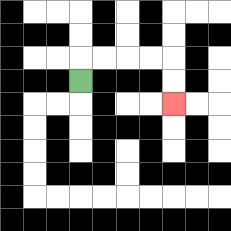{'start': '[3, 3]', 'end': '[7, 4]', 'path_directions': 'U,R,R,R,R,D,D', 'path_coordinates': '[[3, 3], [3, 2], [4, 2], [5, 2], [6, 2], [7, 2], [7, 3], [7, 4]]'}